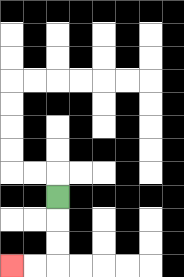{'start': '[2, 8]', 'end': '[0, 11]', 'path_directions': 'D,D,D,L,L', 'path_coordinates': '[[2, 8], [2, 9], [2, 10], [2, 11], [1, 11], [0, 11]]'}